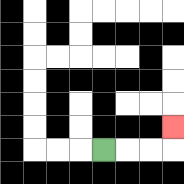{'start': '[4, 6]', 'end': '[7, 5]', 'path_directions': 'R,R,R,U', 'path_coordinates': '[[4, 6], [5, 6], [6, 6], [7, 6], [7, 5]]'}